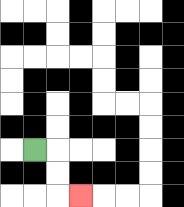{'start': '[1, 6]', 'end': '[3, 8]', 'path_directions': 'R,D,D,R', 'path_coordinates': '[[1, 6], [2, 6], [2, 7], [2, 8], [3, 8]]'}